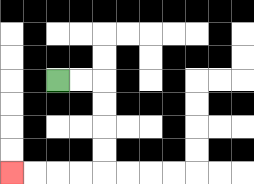{'start': '[2, 3]', 'end': '[0, 7]', 'path_directions': 'R,R,D,D,D,D,L,L,L,L', 'path_coordinates': '[[2, 3], [3, 3], [4, 3], [4, 4], [4, 5], [4, 6], [4, 7], [3, 7], [2, 7], [1, 7], [0, 7]]'}